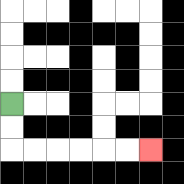{'start': '[0, 4]', 'end': '[6, 6]', 'path_directions': 'D,D,R,R,R,R,R,R', 'path_coordinates': '[[0, 4], [0, 5], [0, 6], [1, 6], [2, 6], [3, 6], [4, 6], [5, 6], [6, 6]]'}